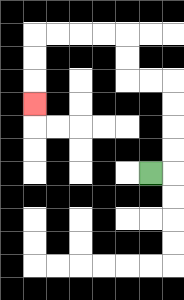{'start': '[6, 7]', 'end': '[1, 4]', 'path_directions': 'R,U,U,U,U,L,L,U,U,L,L,L,L,D,D,D', 'path_coordinates': '[[6, 7], [7, 7], [7, 6], [7, 5], [7, 4], [7, 3], [6, 3], [5, 3], [5, 2], [5, 1], [4, 1], [3, 1], [2, 1], [1, 1], [1, 2], [1, 3], [1, 4]]'}